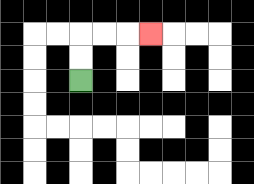{'start': '[3, 3]', 'end': '[6, 1]', 'path_directions': 'U,U,R,R,R', 'path_coordinates': '[[3, 3], [3, 2], [3, 1], [4, 1], [5, 1], [6, 1]]'}